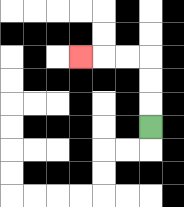{'start': '[6, 5]', 'end': '[3, 2]', 'path_directions': 'U,U,U,L,L,L', 'path_coordinates': '[[6, 5], [6, 4], [6, 3], [6, 2], [5, 2], [4, 2], [3, 2]]'}